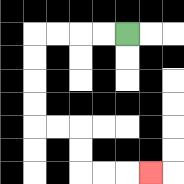{'start': '[5, 1]', 'end': '[6, 7]', 'path_directions': 'L,L,L,L,D,D,D,D,R,R,D,D,R,R,R', 'path_coordinates': '[[5, 1], [4, 1], [3, 1], [2, 1], [1, 1], [1, 2], [1, 3], [1, 4], [1, 5], [2, 5], [3, 5], [3, 6], [3, 7], [4, 7], [5, 7], [6, 7]]'}